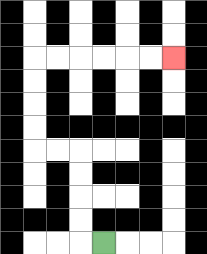{'start': '[4, 10]', 'end': '[7, 2]', 'path_directions': 'L,U,U,U,U,L,L,U,U,U,U,R,R,R,R,R,R', 'path_coordinates': '[[4, 10], [3, 10], [3, 9], [3, 8], [3, 7], [3, 6], [2, 6], [1, 6], [1, 5], [1, 4], [1, 3], [1, 2], [2, 2], [3, 2], [4, 2], [5, 2], [6, 2], [7, 2]]'}